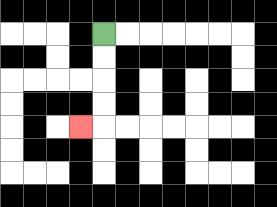{'start': '[4, 1]', 'end': '[3, 5]', 'path_directions': 'D,D,D,D,L', 'path_coordinates': '[[4, 1], [4, 2], [4, 3], [4, 4], [4, 5], [3, 5]]'}